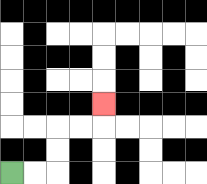{'start': '[0, 7]', 'end': '[4, 4]', 'path_directions': 'R,R,U,U,R,R,U', 'path_coordinates': '[[0, 7], [1, 7], [2, 7], [2, 6], [2, 5], [3, 5], [4, 5], [4, 4]]'}